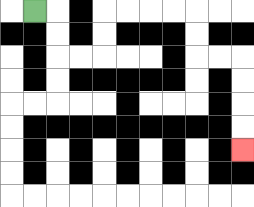{'start': '[1, 0]', 'end': '[10, 6]', 'path_directions': 'R,D,D,R,R,U,U,R,R,R,R,D,D,R,R,D,D,D,D', 'path_coordinates': '[[1, 0], [2, 0], [2, 1], [2, 2], [3, 2], [4, 2], [4, 1], [4, 0], [5, 0], [6, 0], [7, 0], [8, 0], [8, 1], [8, 2], [9, 2], [10, 2], [10, 3], [10, 4], [10, 5], [10, 6]]'}